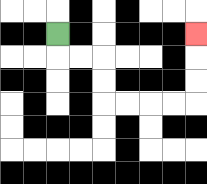{'start': '[2, 1]', 'end': '[8, 1]', 'path_directions': 'D,R,R,D,D,R,R,R,R,U,U,U', 'path_coordinates': '[[2, 1], [2, 2], [3, 2], [4, 2], [4, 3], [4, 4], [5, 4], [6, 4], [7, 4], [8, 4], [8, 3], [8, 2], [8, 1]]'}